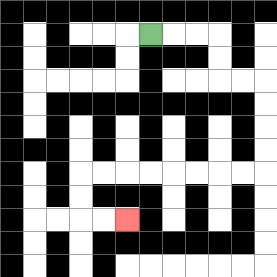{'start': '[6, 1]', 'end': '[5, 9]', 'path_directions': 'R,R,R,D,D,R,R,D,D,D,D,L,L,L,L,L,L,L,L,D,D,R,R', 'path_coordinates': '[[6, 1], [7, 1], [8, 1], [9, 1], [9, 2], [9, 3], [10, 3], [11, 3], [11, 4], [11, 5], [11, 6], [11, 7], [10, 7], [9, 7], [8, 7], [7, 7], [6, 7], [5, 7], [4, 7], [3, 7], [3, 8], [3, 9], [4, 9], [5, 9]]'}